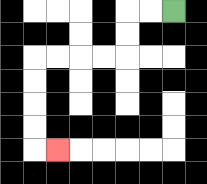{'start': '[7, 0]', 'end': '[2, 6]', 'path_directions': 'L,L,D,D,L,L,L,L,D,D,D,D,R', 'path_coordinates': '[[7, 0], [6, 0], [5, 0], [5, 1], [5, 2], [4, 2], [3, 2], [2, 2], [1, 2], [1, 3], [1, 4], [1, 5], [1, 6], [2, 6]]'}